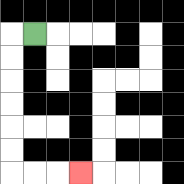{'start': '[1, 1]', 'end': '[3, 7]', 'path_directions': 'L,D,D,D,D,D,D,R,R,R', 'path_coordinates': '[[1, 1], [0, 1], [0, 2], [0, 3], [0, 4], [0, 5], [0, 6], [0, 7], [1, 7], [2, 7], [3, 7]]'}